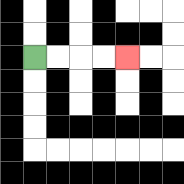{'start': '[1, 2]', 'end': '[5, 2]', 'path_directions': 'R,R,R,R', 'path_coordinates': '[[1, 2], [2, 2], [3, 2], [4, 2], [5, 2]]'}